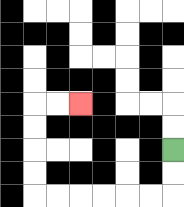{'start': '[7, 6]', 'end': '[3, 4]', 'path_directions': 'D,D,L,L,L,L,L,L,U,U,U,U,R,R', 'path_coordinates': '[[7, 6], [7, 7], [7, 8], [6, 8], [5, 8], [4, 8], [3, 8], [2, 8], [1, 8], [1, 7], [1, 6], [1, 5], [1, 4], [2, 4], [3, 4]]'}